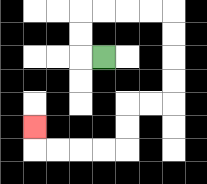{'start': '[4, 2]', 'end': '[1, 5]', 'path_directions': 'L,U,U,R,R,R,R,D,D,D,D,L,L,D,D,L,L,L,L,U', 'path_coordinates': '[[4, 2], [3, 2], [3, 1], [3, 0], [4, 0], [5, 0], [6, 0], [7, 0], [7, 1], [7, 2], [7, 3], [7, 4], [6, 4], [5, 4], [5, 5], [5, 6], [4, 6], [3, 6], [2, 6], [1, 6], [1, 5]]'}